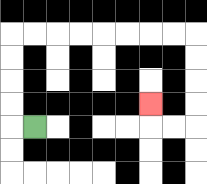{'start': '[1, 5]', 'end': '[6, 4]', 'path_directions': 'L,U,U,U,U,R,R,R,R,R,R,R,R,D,D,D,D,L,L,U', 'path_coordinates': '[[1, 5], [0, 5], [0, 4], [0, 3], [0, 2], [0, 1], [1, 1], [2, 1], [3, 1], [4, 1], [5, 1], [6, 1], [7, 1], [8, 1], [8, 2], [8, 3], [8, 4], [8, 5], [7, 5], [6, 5], [6, 4]]'}